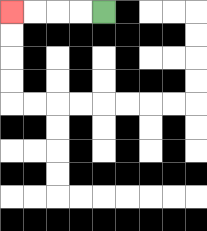{'start': '[4, 0]', 'end': '[0, 0]', 'path_directions': 'L,L,L,L', 'path_coordinates': '[[4, 0], [3, 0], [2, 0], [1, 0], [0, 0]]'}